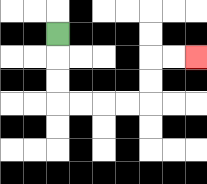{'start': '[2, 1]', 'end': '[8, 2]', 'path_directions': 'D,D,D,R,R,R,R,U,U,R,R', 'path_coordinates': '[[2, 1], [2, 2], [2, 3], [2, 4], [3, 4], [4, 4], [5, 4], [6, 4], [6, 3], [6, 2], [7, 2], [8, 2]]'}